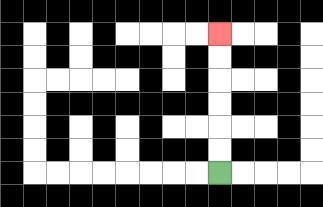{'start': '[9, 7]', 'end': '[9, 1]', 'path_directions': 'U,U,U,U,U,U', 'path_coordinates': '[[9, 7], [9, 6], [9, 5], [9, 4], [9, 3], [9, 2], [9, 1]]'}